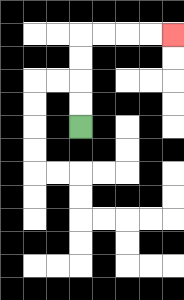{'start': '[3, 5]', 'end': '[7, 1]', 'path_directions': 'U,U,U,U,R,R,R,R', 'path_coordinates': '[[3, 5], [3, 4], [3, 3], [3, 2], [3, 1], [4, 1], [5, 1], [6, 1], [7, 1]]'}